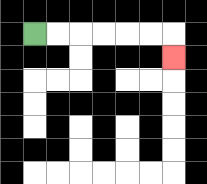{'start': '[1, 1]', 'end': '[7, 2]', 'path_directions': 'R,R,R,R,R,R,D', 'path_coordinates': '[[1, 1], [2, 1], [3, 1], [4, 1], [5, 1], [6, 1], [7, 1], [7, 2]]'}